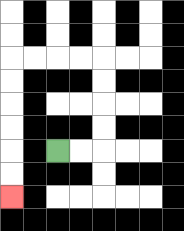{'start': '[2, 6]', 'end': '[0, 8]', 'path_directions': 'R,R,U,U,U,U,L,L,L,L,D,D,D,D,D,D', 'path_coordinates': '[[2, 6], [3, 6], [4, 6], [4, 5], [4, 4], [4, 3], [4, 2], [3, 2], [2, 2], [1, 2], [0, 2], [0, 3], [0, 4], [0, 5], [0, 6], [0, 7], [0, 8]]'}